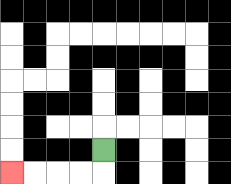{'start': '[4, 6]', 'end': '[0, 7]', 'path_directions': 'D,L,L,L,L', 'path_coordinates': '[[4, 6], [4, 7], [3, 7], [2, 7], [1, 7], [0, 7]]'}